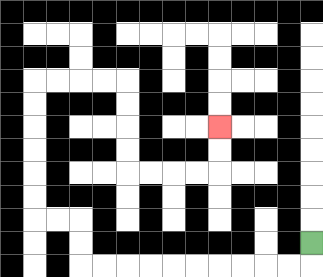{'start': '[13, 10]', 'end': '[9, 5]', 'path_directions': 'D,L,L,L,L,L,L,L,L,L,L,U,U,L,L,U,U,U,U,U,U,R,R,R,R,D,D,D,D,R,R,R,R,U,U', 'path_coordinates': '[[13, 10], [13, 11], [12, 11], [11, 11], [10, 11], [9, 11], [8, 11], [7, 11], [6, 11], [5, 11], [4, 11], [3, 11], [3, 10], [3, 9], [2, 9], [1, 9], [1, 8], [1, 7], [1, 6], [1, 5], [1, 4], [1, 3], [2, 3], [3, 3], [4, 3], [5, 3], [5, 4], [5, 5], [5, 6], [5, 7], [6, 7], [7, 7], [8, 7], [9, 7], [9, 6], [9, 5]]'}